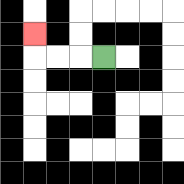{'start': '[4, 2]', 'end': '[1, 1]', 'path_directions': 'L,L,L,U', 'path_coordinates': '[[4, 2], [3, 2], [2, 2], [1, 2], [1, 1]]'}